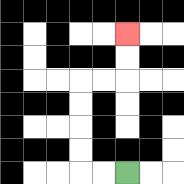{'start': '[5, 7]', 'end': '[5, 1]', 'path_directions': 'L,L,U,U,U,U,R,R,U,U', 'path_coordinates': '[[5, 7], [4, 7], [3, 7], [3, 6], [3, 5], [3, 4], [3, 3], [4, 3], [5, 3], [5, 2], [5, 1]]'}